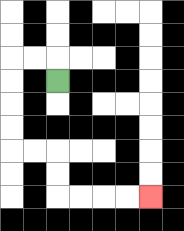{'start': '[2, 3]', 'end': '[6, 8]', 'path_directions': 'U,L,L,D,D,D,D,R,R,D,D,R,R,R,R', 'path_coordinates': '[[2, 3], [2, 2], [1, 2], [0, 2], [0, 3], [0, 4], [0, 5], [0, 6], [1, 6], [2, 6], [2, 7], [2, 8], [3, 8], [4, 8], [5, 8], [6, 8]]'}